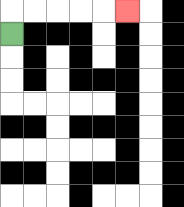{'start': '[0, 1]', 'end': '[5, 0]', 'path_directions': 'U,R,R,R,R,R', 'path_coordinates': '[[0, 1], [0, 0], [1, 0], [2, 0], [3, 0], [4, 0], [5, 0]]'}